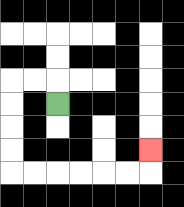{'start': '[2, 4]', 'end': '[6, 6]', 'path_directions': 'U,L,L,D,D,D,D,R,R,R,R,R,R,U', 'path_coordinates': '[[2, 4], [2, 3], [1, 3], [0, 3], [0, 4], [0, 5], [0, 6], [0, 7], [1, 7], [2, 7], [3, 7], [4, 7], [5, 7], [6, 7], [6, 6]]'}